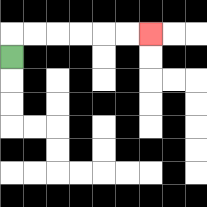{'start': '[0, 2]', 'end': '[6, 1]', 'path_directions': 'U,R,R,R,R,R,R', 'path_coordinates': '[[0, 2], [0, 1], [1, 1], [2, 1], [3, 1], [4, 1], [5, 1], [6, 1]]'}